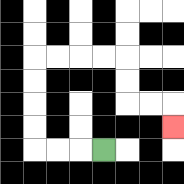{'start': '[4, 6]', 'end': '[7, 5]', 'path_directions': 'L,L,L,U,U,U,U,R,R,R,R,D,D,R,R,D', 'path_coordinates': '[[4, 6], [3, 6], [2, 6], [1, 6], [1, 5], [1, 4], [1, 3], [1, 2], [2, 2], [3, 2], [4, 2], [5, 2], [5, 3], [5, 4], [6, 4], [7, 4], [7, 5]]'}